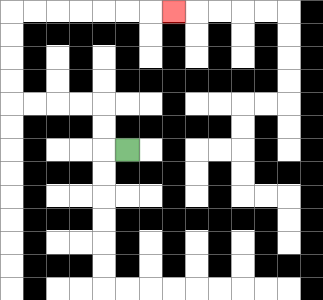{'start': '[5, 6]', 'end': '[7, 0]', 'path_directions': 'L,U,U,L,L,L,L,U,U,U,U,R,R,R,R,R,R,R', 'path_coordinates': '[[5, 6], [4, 6], [4, 5], [4, 4], [3, 4], [2, 4], [1, 4], [0, 4], [0, 3], [0, 2], [0, 1], [0, 0], [1, 0], [2, 0], [3, 0], [4, 0], [5, 0], [6, 0], [7, 0]]'}